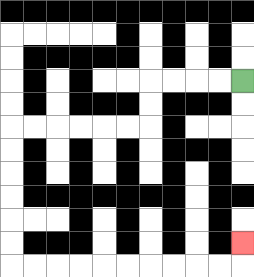{'start': '[10, 3]', 'end': '[10, 10]', 'path_directions': 'L,L,L,L,D,D,L,L,L,L,L,L,D,D,D,D,D,D,R,R,R,R,R,R,R,R,R,R,U', 'path_coordinates': '[[10, 3], [9, 3], [8, 3], [7, 3], [6, 3], [6, 4], [6, 5], [5, 5], [4, 5], [3, 5], [2, 5], [1, 5], [0, 5], [0, 6], [0, 7], [0, 8], [0, 9], [0, 10], [0, 11], [1, 11], [2, 11], [3, 11], [4, 11], [5, 11], [6, 11], [7, 11], [8, 11], [9, 11], [10, 11], [10, 10]]'}